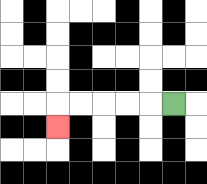{'start': '[7, 4]', 'end': '[2, 5]', 'path_directions': 'L,L,L,L,L,D', 'path_coordinates': '[[7, 4], [6, 4], [5, 4], [4, 4], [3, 4], [2, 4], [2, 5]]'}